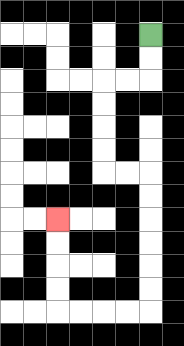{'start': '[6, 1]', 'end': '[2, 9]', 'path_directions': 'D,D,L,L,D,D,D,D,R,R,D,D,D,D,D,D,L,L,L,L,U,U,U,U', 'path_coordinates': '[[6, 1], [6, 2], [6, 3], [5, 3], [4, 3], [4, 4], [4, 5], [4, 6], [4, 7], [5, 7], [6, 7], [6, 8], [6, 9], [6, 10], [6, 11], [6, 12], [6, 13], [5, 13], [4, 13], [3, 13], [2, 13], [2, 12], [2, 11], [2, 10], [2, 9]]'}